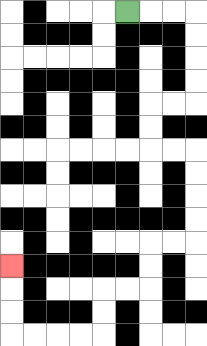{'start': '[5, 0]', 'end': '[0, 11]', 'path_directions': 'R,R,R,D,D,D,D,L,L,D,D,R,R,D,D,D,D,L,L,D,D,L,L,D,D,L,L,L,L,U,U,U', 'path_coordinates': '[[5, 0], [6, 0], [7, 0], [8, 0], [8, 1], [8, 2], [8, 3], [8, 4], [7, 4], [6, 4], [6, 5], [6, 6], [7, 6], [8, 6], [8, 7], [8, 8], [8, 9], [8, 10], [7, 10], [6, 10], [6, 11], [6, 12], [5, 12], [4, 12], [4, 13], [4, 14], [3, 14], [2, 14], [1, 14], [0, 14], [0, 13], [0, 12], [0, 11]]'}